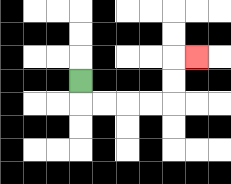{'start': '[3, 3]', 'end': '[8, 2]', 'path_directions': 'D,R,R,R,R,U,U,R', 'path_coordinates': '[[3, 3], [3, 4], [4, 4], [5, 4], [6, 4], [7, 4], [7, 3], [7, 2], [8, 2]]'}